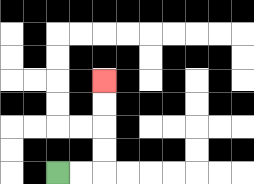{'start': '[2, 7]', 'end': '[4, 3]', 'path_directions': 'R,R,U,U,U,U', 'path_coordinates': '[[2, 7], [3, 7], [4, 7], [4, 6], [4, 5], [4, 4], [4, 3]]'}